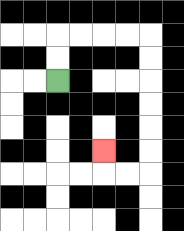{'start': '[2, 3]', 'end': '[4, 6]', 'path_directions': 'U,U,R,R,R,R,D,D,D,D,D,D,L,L,U', 'path_coordinates': '[[2, 3], [2, 2], [2, 1], [3, 1], [4, 1], [5, 1], [6, 1], [6, 2], [6, 3], [6, 4], [6, 5], [6, 6], [6, 7], [5, 7], [4, 7], [4, 6]]'}